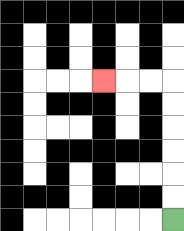{'start': '[7, 9]', 'end': '[4, 3]', 'path_directions': 'U,U,U,U,U,U,L,L,L', 'path_coordinates': '[[7, 9], [7, 8], [7, 7], [7, 6], [7, 5], [7, 4], [7, 3], [6, 3], [5, 3], [4, 3]]'}